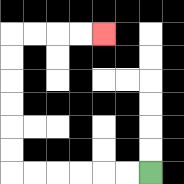{'start': '[6, 7]', 'end': '[4, 1]', 'path_directions': 'L,L,L,L,L,L,U,U,U,U,U,U,R,R,R,R', 'path_coordinates': '[[6, 7], [5, 7], [4, 7], [3, 7], [2, 7], [1, 7], [0, 7], [0, 6], [0, 5], [0, 4], [0, 3], [0, 2], [0, 1], [1, 1], [2, 1], [3, 1], [4, 1]]'}